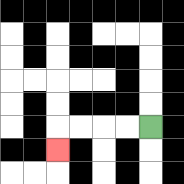{'start': '[6, 5]', 'end': '[2, 6]', 'path_directions': 'L,L,L,L,D', 'path_coordinates': '[[6, 5], [5, 5], [4, 5], [3, 5], [2, 5], [2, 6]]'}